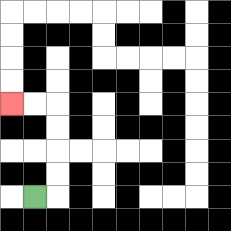{'start': '[1, 8]', 'end': '[0, 4]', 'path_directions': 'R,U,U,U,U,L,L', 'path_coordinates': '[[1, 8], [2, 8], [2, 7], [2, 6], [2, 5], [2, 4], [1, 4], [0, 4]]'}